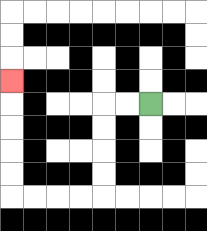{'start': '[6, 4]', 'end': '[0, 3]', 'path_directions': 'L,L,D,D,D,D,L,L,L,L,U,U,U,U,U', 'path_coordinates': '[[6, 4], [5, 4], [4, 4], [4, 5], [4, 6], [4, 7], [4, 8], [3, 8], [2, 8], [1, 8], [0, 8], [0, 7], [0, 6], [0, 5], [0, 4], [0, 3]]'}